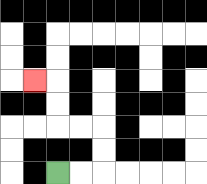{'start': '[2, 7]', 'end': '[1, 3]', 'path_directions': 'R,R,U,U,L,L,U,U,L', 'path_coordinates': '[[2, 7], [3, 7], [4, 7], [4, 6], [4, 5], [3, 5], [2, 5], [2, 4], [2, 3], [1, 3]]'}